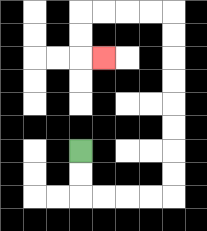{'start': '[3, 6]', 'end': '[4, 2]', 'path_directions': 'D,D,R,R,R,R,U,U,U,U,U,U,U,U,L,L,L,L,D,D,R', 'path_coordinates': '[[3, 6], [3, 7], [3, 8], [4, 8], [5, 8], [6, 8], [7, 8], [7, 7], [7, 6], [7, 5], [7, 4], [7, 3], [7, 2], [7, 1], [7, 0], [6, 0], [5, 0], [4, 0], [3, 0], [3, 1], [3, 2], [4, 2]]'}